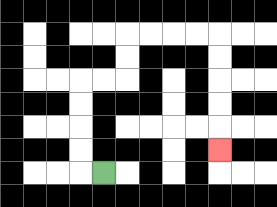{'start': '[4, 7]', 'end': '[9, 6]', 'path_directions': 'L,U,U,U,U,R,R,U,U,R,R,R,R,D,D,D,D,D', 'path_coordinates': '[[4, 7], [3, 7], [3, 6], [3, 5], [3, 4], [3, 3], [4, 3], [5, 3], [5, 2], [5, 1], [6, 1], [7, 1], [8, 1], [9, 1], [9, 2], [9, 3], [9, 4], [9, 5], [9, 6]]'}